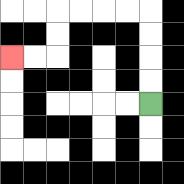{'start': '[6, 4]', 'end': '[0, 2]', 'path_directions': 'U,U,U,U,L,L,L,L,D,D,L,L', 'path_coordinates': '[[6, 4], [6, 3], [6, 2], [6, 1], [6, 0], [5, 0], [4, 0], [3, 0], [2, 0], [2, 1], [2, 2], [1, 2], [0, 2]]'}